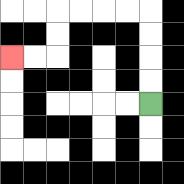{'start': '[6, 4]', 'end': '[0, 2]', 'path_directions': 'U,U,U,U,L,L,L,L,D,D,L,L', 'path_coordinates': '[[6, 4], [6, 3], [6, 2], [6, 1], [6, 0], [5, 0], [4, 0], [3, 0], [2, 0], [2, 1], [2, 2], [1, 2], [0, 2]]'}